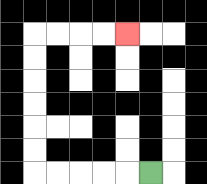{'start': '[6, 7]', 'end': '[5, 1]', 'path_directions': 'L,L,L,L,L,U,U,U,U,U,U,R,R,R,R', 'path_coordinates': '[[6, 7], [5, 7], [4, 7], [3, 7], [2, 7], [1, 7], [1, 6], [1, 5], [1, 4], [1, 3], [1, 2], [1, 1], [2, 1], [3, 1], [4, 1], [5, 1]]'}